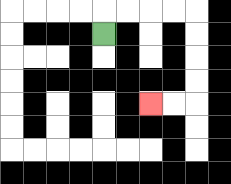{'start': '[4, 1]', 'end': '[6, 4]', 'path_directions': 'U,R,R,R,R,D,D,D,D,L,L', 'path_coordinates': '[[4, 1], [4, 0], [5, 0], [6, 0], [7, 0], [8, 0], [8, 1], [8, 2], [8, 3], [8, 4], [7, 4], [6, 4]]'}